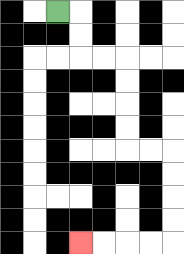{'start': '[2, 0]', 'end': '[3, 10]', 'path_directions': 'R,D,D,R,R,D,D,D,D,R,R,D,D,D,D,L,L,L,L', 'path_coordinates': '[[2, 0], [3, 0], [3, 1], [3, 2], [4, 2], [5, 2], [5, 3], [5, 4], [5, 5], [5, 6], [6, 6], [7, 6], [7, 7], [7, 8], [7, 9], [7, 10], [6, 10], [5, 10], [4, 10], [3, 10]]'}